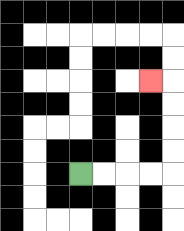{'start': '[3, 7]', 'end': '[6, 3]', 'path_directions': 'R,R,R,R,U,U,U,U,L', 'path_coordinates': '[[3, 7], [4, 7], [5, 7], [6, 7], [7, 7], [7, 6], [7, 5], [7, 4], [7, 3], [6, 3]]'}